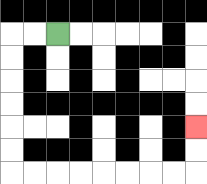{'start': '[2, 1]', 'end': '[8, 5]', 'path_directions': 'L,L,D,D,D,D,D,D,R,R,R,R,R,R,R,R,U,U', 'path_coordinates': '[[2, 1], [1, 1], [0, 1], [0, 2], [0, 3], [0, 4], [0, 5], [0, 6], [0, 7], [1, 7], [2, 7], [3, 7], [4, 7], [5, 7], [6, 7], [7, 7], [8, 7], [8, 6], [8, 5]]'}